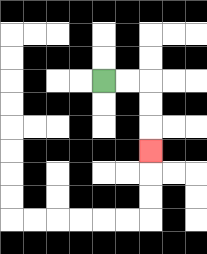{'start': '[4, 3]', 'end': '[6, 6]', 'path_directions': 'R,R,D,D,D', 'path_coordinates': '[[4, 3], [5, 3], [6, 3], [6, 4], [6, 5], [6, 6]]'}